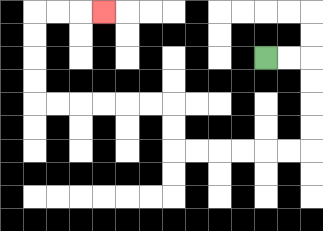{'start': '[11, 2]', 'end': '[4, 0]', 'path_directions': 'R,R,D,D,D,D,L,L,L,L,L,L,U,U,L,L,L,L,L,L,U,U,U,U,R,R,R', 'path_coordinates': '[[11, 2], [12, 2], [13, 2], [13, 3], [13, 4], [13, 5], [13, 6], [12, 6], [11, 6], [10, 6], [9, 6], [8, 6], [7, 6], [7, 5], [7, 4], [6, 4], [5, 4], [4, 4], [3, 4], [2, 4], [1, 4], [1, 3], [1, 2], [1, 1], [1, 0], [2, 0], [3, 0], [4, 0]]'}